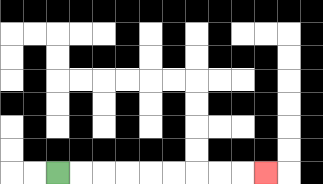{'start': '[2, 7]', 'end': '[11, 7]', 'path_directions': 'R,R,R,R,R,R,R,R,R', 'path_coordinates': '[[2, 7], [3, 7], [4, 7], [5, 7], [6, 7], [7, 7], [8, 7], [9, 7], [10, 7], [11, 7]]'}